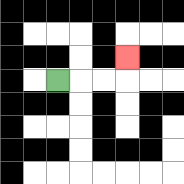{'start': '[2, 3]', 'end': '[5, 2]', 'path_directions': 'R,R,R,U', 'path_coordinates': '[[2, 3], [3, 3], [4, 3], [5, 3], [5, 2]]'}